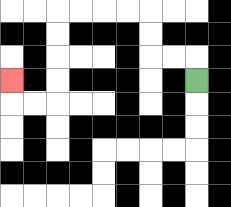{'start': '[8, 3]', 'end': '[0, 3]', 'path_directions': 'U,L,L,U,U,L,L,L,L,D,D,D,D,L,L,U', 'path_coordinates': '[[8, 3], [8, 2], [7, 2], [6, 2], [6, 1], [6, 0], [5, 0], [4, 0], [3, 0], [2, 0], [2, 1], [2, 2], [2, 3], [2, 4], [1, 4], [0, 4], [0, 3]]'}